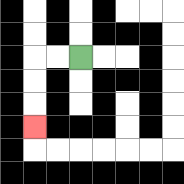{'start': '[3, 2]', 'end': '[1, 5]', 'path_directions': 'L,L,D,D,D', 'path_coordinates': '[[3, 2], [2, 2], [1, 2], [1, 3], [1, 4], [1, 5]]'}